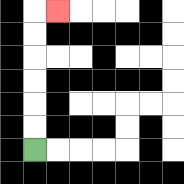{'start': '[1, 6]', 'end': '[2, 0]', 'path_directions': 'U,U,U,U,U,U,R', 'path_coordinates': '[[1, 6], [1, 5], [1, 4], [1, 3], [1, 2], [1, 1], [1, 0], [2, 0]]'}